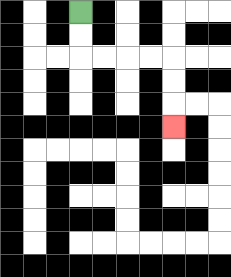{'start': '[3, 0]', 'end': '[7, 5]', 'path_directions': 'D,D,R,R,R,R,D,D,D', 'path_coordinates': '[[3, 0], [3, 1], [3, 2], [4, 2], [5, 2], [6, 2], [7, 2], [7, 3], [7, 4], [7, 5]]'}